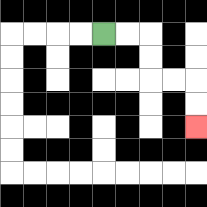{'start': '[4, 1]', 'end': '[8, 5]', 'path_directions': 'R,R,D,D,R,R,D,D', 'path_coordinates': '[[4, 1], [5, 1], [6, 1], [6, 2], [6, 3], [7, 3], [8, 3], [8, 4], [8, 5]]'}